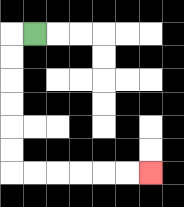{'start': '[1, 1]', 'end': '[6, 7]', 'path_directions': 'L,D,D,D,D,D,D,R,R,R,R,R,R', 'path_coordinates': '[[1, 1], [0, 1], [0, 2], [0, 3], [0, 4], [0, 5], [0, 6], [0, 7], [1, 7], [2, 7], [3, 7], [4, 7], [5, 7], [6, 7]]'}